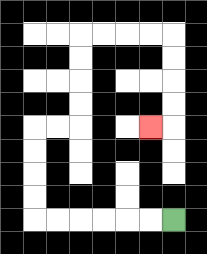{'start': '[7, 9]', 'end': '[6, 5]', 'path_directions': 'L,L,L,L,L,L,U,U,U,U,R,R,U,U,U,U,R,R,R,R,D,D,D,D,L', 'path_coordinates': '[[7, 9], [6, 9], [5, 9], [4, 9], [3, 9], [2, 9], [1, 9], [1, 8], [1, 7], [1, 6], [1, 5], [2, 5], [3, 5], [3, 4], [3, 3], [3, 2], [3, 1], [4, 1], [5, 1], [6, 1], [7, 1], [7, 2], [7, 3], [7, 4], [7, 5], [6, 5]]'}